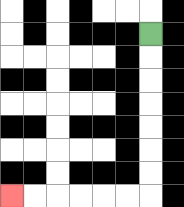{'start': '[6, 1]', 'end': '[0, 8]', 'path_directions': 'D,D,D,D,D,D,D,L,L,L,L,L,L', 'path_coordinates': '[[6, 1], [6, 2], [6, 3], [6, 4], [6, 5], [6, 6], [6, 7], [6, 8], [5, 8], [4, 8], [3, 8], [2, 8], [1, 8], [0, 8]]'}